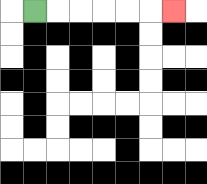{'start': '[1, 0]', 'end': '[7, 0]', 'path_directions': 'R,R,R,R,R,R', 'path_coordinates': '[[1, 0], [2, 0], [3, 0], [4, 0], [5, 0], [6, 0], [7, 0]]'}